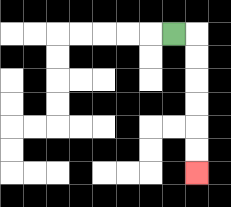{'start': '[7, 1]', 'end': '[8, 7]', 'path_directions': 'R,D,D,D,D,D,D', 'path_coordinates': '[[7, 1], [8, 1], [8, 2], [8, 3], [8, 4], [8, 5], [8, 6], [8, 7]]'}